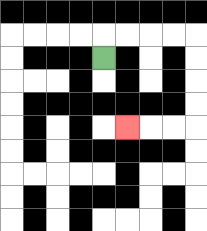{'start': '[4, 2]', 'end': '[5, 5]', 'path_directions': 'U,R,R,R,R,D,D,D,D,L,L,L', 'path_coordinates': '[[4, 2], [4, 1], [5, 1], [6, 1], [7, 1], [8, 1], [8, 2], [8, 3], [8, 4], [8, 5], [7, 5], [6, 5], [5, 5]]'}